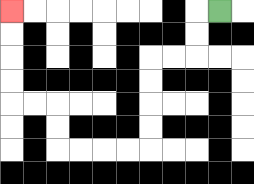{'start': '[9, 0]', 'end': '[0, 0]', 'path_directions': 'L,D,D,L,L,D,D,D,D,L,L,L,L,U,U,L,L,U,U,U,U', 'path_coordinates': '[[9, 0], [8, 0], [8, 1], [8, 2], [7, 2], [6, 2], [6, 3], [6, 4], [6, 5], [6, 6], [5, 6], [4, 6], [3, 6], [2, 6], [2, 5], [2, 4], [1, 4], [0, 4], [0, 3], [0, 2], [0, 1], [0, 0]]'}